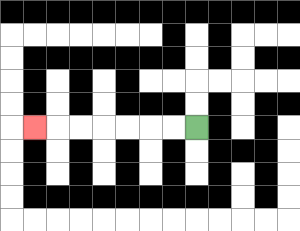{'start': '[8, 5]', 'end': '[1, 5]', 'path_directions': 'L,L,L,L,L,L,L', 'path_coordinates': '[[8, 5], [7, 5], [6, 5], [5, 5], [4, 5], [3, 5], [2, 5], [1, 5]]'}